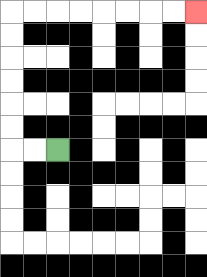{'start': '[2, 6]', 'end': '[8, 0]', 'path_directions': 'L,L,U,U,U,U,U,U,R,R,R,R,R,R,R,R', 'path_coordinates': '[[2, 6], [1, 6], [0, 6], [0, 5], [0, 4], [0, 3], [0, 2], [0, 1], [0, 0], [1, 0], [2, 0], [3, 0], [4, 0], [5, 0], [6, 0], [7, 0], [8, 0]]'}